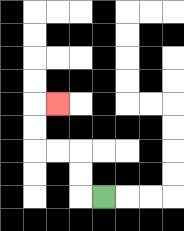{'start': '[4, 8]', 'end': '[2, 4]', 'path_directions': 'L,U,U,L,L,U,U,R', 'path_coordinates': '[[4, 8], [3, 8], [3, 7], [3, 6], [2, 6], [1, 6], [1, 5], [1, 4], [2, 4]]'}